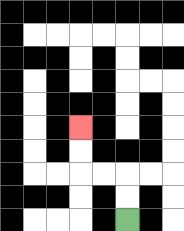{'start': '[5, 9]', 'end': '[3, 5]', 'path_directions': 'U,U,L,L,U,U', 'path_coordinates': '[[5, 9], [5, 8], [5, 7], [4, 7], [3, 7], [3, 6], [3, 5]]'}